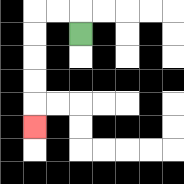{'start': '[3, 1]', 'end': '[1, 5]', 'path_directions': 'U,L,L,D,D,D,D,D', 'path_coordinates': '[[3, 1], [3, 0], [2, 0], [1, 0], [1, 1], [1, 2], [1, 3], [1, 4], [1, 5]]'}